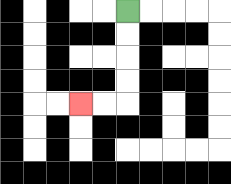{'start': '[5, 0]', 'end': '[3, 4]', 'path_directions': 'D,D,D,D,L,L', 'path_coordinates': '[[5, 0], [5, 1], [5, 2], [5, 3], [5, 4], [4, 4], [3, 4]]'}